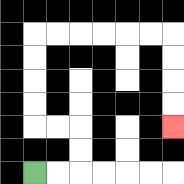{'start': '[1, 7]', 'end': '[7, 5]', 'path_directions': 'R,R,U,U,L,L,U,U,U,U,R,R,R,R,R,R,D,D,D,D', 'path_coordinates': '[[1, 7], [2, 7], [3, 7], [3, 6], [3, 5], [2, 5], [1, 5], [1, 4], [1, 3], [1, 2], [1, 1], [2, 1], [3, 1], [4, 1], [5, 1], [6, 1], [7, 1], [7, 2], [7, 3], [7, 4], [7, 5]]'}